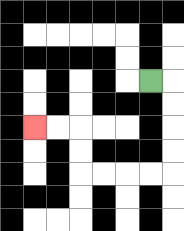{'start': '[6, 3]', 'end': '[1, 5]', 'path_directions': 'R,D,D,D,D,L,L,L,L,U,U,L,L', 'path_coordinates': '[[6, 3], [7, 3], [7, 4], [7, 5], [7, 6], [7, 7], [6, 7], [5, 7], [4, 7], [3, 7], [3, 6], [3, 5], [2, 5], [1, 5]]'}